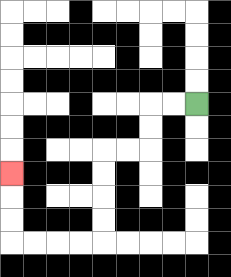{'start': '[8, 4]', 'end': '[0, 7]', 'path_directions': 'L,L,D,D,L,L,D,D,D,D,L,L,L,L,U,U,U', 'path_coordinates': '[[8, 4], [7, 4], [6, 4], [6, 5], [6, 6], [5, 6], [4, 6], [4, 7], [4, 8], [4, 9], [4, 10], [3, 10], [2, 10], [1, 10], [0, 10], [0, 9], [0, 8], [0, 7]]'}